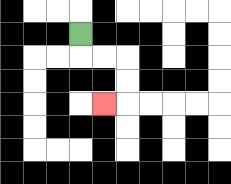{'start': '[3, 1]', 'end': '[4, 4]', 'path_directions': 'D,R,R,D,D,L', 'path_coordinates': '[[3, 1], [3, 2], [4, 2], [5, 2], [5, 3], [5, 4], [4, 4]]'}